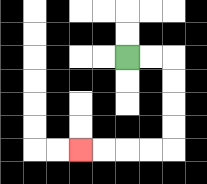{'start': '[5, 2]', 'end': '[3, 6]', 'path_directions': 'R,R,D,D,D,D,L,L,L,L', 'path_coordinates': '[[5, 2], [6, 2], [7, 2], [7, 3], [7, 4], [7, 5], [7, 6], [6, 6], [5, 6], [4, 6], [3, 6]]'}